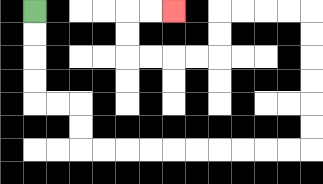{'start': '[1, 0]', 'end': '[7, 0]', 'path_directions': 'D,D,D,D,R,R,D,D,R,R,R,R,R,R,R,R,R,R,U,U,U,U,U,U,L,L,L,L,D,D,L,L,L,L,U,U,R,R', 'path_coordinates': '[[1, 0], [1, 1], [1, 2], [1, 3], [1, 4], [2, 4], [3, 4], [3, 5], [3, 6], [4, 6], [5, 6], [6, 6], [7, 6], [8, 6], [9, 6], [10, 6], [11, 6], [12, 6], [13, 6], [13, 5], [13, 4], [13, 3], [13, 2], [13, 1], [13, 0], [12, 0], [11, 0], [10, 0], [9, 0], [9, 1], [9, 2], [8, 2], [7, 2], [6, 2], [5, 2], [5, 1], [5, 0], [6, 0], [7, 0]]'}